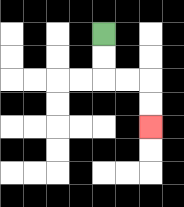{'start': '[4, 1]', 'end': '[6, 5]', 'path_directions': 'D,D,R,R,D,D', 'path_coordinates': '[[4, 1], [4, 2], [4, 3], [5, 3], [6, 3], [6, 4], [6, 5]]'}